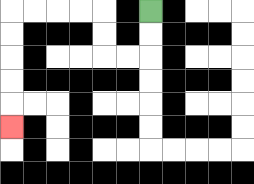{'start': '[6, 0]', 'end': '[0, 5]', 'path_directions': 'D,D,L,L,U,U,L,L,L,L,D,D,D,D,D', 'path_coordinates': '[[6, 0], [6, 1], [6, 2], [5, 2], [4, 2], [4, 1], [4, 0], [3, 0], [2, 0], [1, 0], [0, 0], [0, 1], [0, 2], [0, 3], [0, 4], [0, 5]]'}